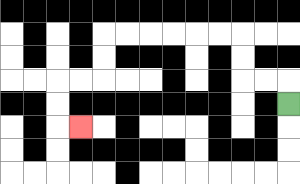{'start': '[12, 4]', 'end': '[3, 5]', 'path_directions': 'U,L,L,U,U,L,L,L,L,L,L,D,D,L,L,D,D,R', 'path_coordinates': '[[12, 4], [12, 3], [11, 3], [10, 3], [10, 2], [10, 1], [9, 1], [8, 1], [7, 1], [6, 1], [5, 1], [4, 1], [4, 2], [4, 3], [3, 3], [2, 3], [2, 4], [2, 5], [3, 5]]'}